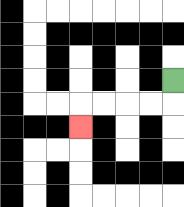{'start': '[7, 3]', 'end': '[3, 5]', 'path_directions': 'D,L,L,L,L,D', 'path_coordinates': '[[7, 3], [7, 4], [6, 4], [5, 4], [4, 4], [3, 4], [3, 5]]'}